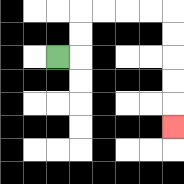{'start': '[2, 2]', 'end': '[7, 5]', 'path_directions': 'R,U,U,R,R,R,R,D,D,D,D,D', 'path_coordinates': '[[2, 2], [3, 2], [3, 1], [3, 0], [4, 0], [5, 0], [6, 0], [7, 0], [7, 1], [7, 2], [7, 3], [7, 4], [7, 5]]'}